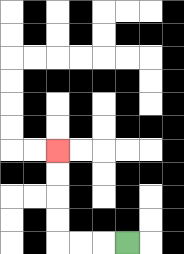{'start': '[5, 10]', 'end': '[2, 6]', 'path_directions': 'L,L,L,U,U,U,U', 'path_coordinates': '[[5, 10], [4, 10], [3, 10], [2, 10], [2, 9], [2, 8], [2, 7], [2, 6]]'}